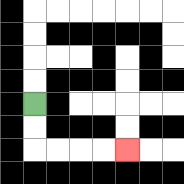{'start': '[1, 4]', 'end': '[5, 6]', 'path_directions': 'D,D,R,R,R,R', 'path_coordinates': '[[1, 4], [1, 5], [1, 6], [2, 6], [3, 6], [4, 6], [5, 6]]'}